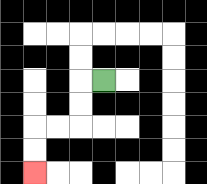{'start': '[4, 3]', 'end': '[1, 7]', 'path_directions': 'L,D,D,L,L,D,D', 'path_coordinates': '[[4, 3], [3, 3], [3, 4], [3, 5], [2, 5], [1, 5], [1, 6], [1, 7]]'}